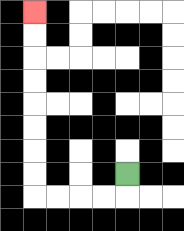{'start': '[5, 7]', 'end': '[1, 0]', 'path_directions': 'D,L,L,L,L,U,U,U,U,U,U,U,U', 'path_coordinates': '[[5, 7], [5, 8], [4, 8], [3, 8], [2, 8], [1, 8], [1, 7], [1, 6], [1, 5], [1, 4], [1, 3], [1, 2], [1, 1], [1, 0]]'}